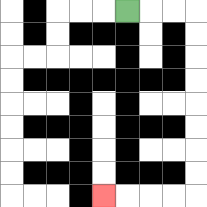{'start': '[5, 0]', 'end': '[4, 8]', 'path_directions': 'R,R,R,D,D,D,D,D,D,D,D,L,L,L,L', 'path_coordinates': '[[5, 0], [6, 0], [7, 0], [8, 0], [8, 1], [8, 2], [8, 3], [8, 4], [8, 5], [8, 6], [8, 7], [8, 8], [7, 8], [6, 8], [5, 8], [4, 8]]'}